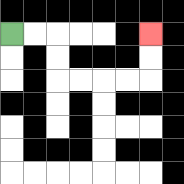{'start': '[0, 1]', 'end': '[6, 1]', 'path_directions': 'R,R,D,D,R,R,R,R,U,U', 'path_coordinates': '[[0, 1], [1, 1], [2, 1], [2, 2], [2, 3], [3, 3], [4, 3], [5, 3], [6, 3], [6, 2], [6, 1]]'}